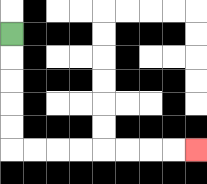{'start': '[0, 1]', 'end': '[8, 6]', 'path_directions': 'D,D,D,D,D,R,R,R,R,R,R,R,R', 'path_coordinates': '[[0, 1], [0, 2], [0, 3], [0, 4], [0, 5], [0, 6], [1, 6], [2, 6], [3, 6], [4, 6], [5, 6], [6, 6], [7, 6], [8, 6]]'}